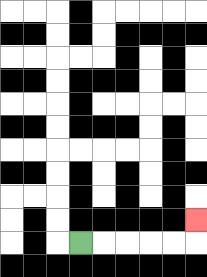{'start': '[3, 10]', 'end': '[8, 9]', 'path_directions': 'R,R,R,R,R,U', 'path_coordinates': '[[3, 10], [4, 10], [5, 10], [6, 10], [7, 10], [8, 10], [8, 9]]'}